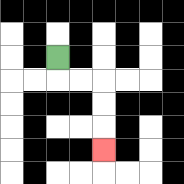{'start': '[2, 2]', 'end': '[4, 6]', 'path_directions': 'D,R,R,D,D,D', 'path_coordinates': '[[2, 2], [2, 3], [3, 3], [4, 3], [4, 4], [4, 5], [4, 6]]'}